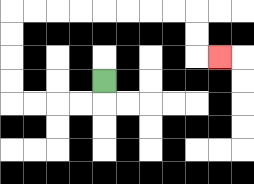{'start': '[4, 3]', 'end': '[9, 2]', 'path_directions': 'D,L,L,L,L,U,U,U,U,R,R,R,R,R,R,R,R,D,D,R', 'path_coordinates': '[[4, 3], [4, 4], [3, 4], [2, 4], [1, 4], [0, 4], [0, 3], [0, 2], [0, 1], [0, 0], [1, 0], [2, 0], [3, 0], [4, 0], [5, 0], [6, 0], [7, 0], [8, 0], [8, 1], [8, 2], [9, 2]]'}